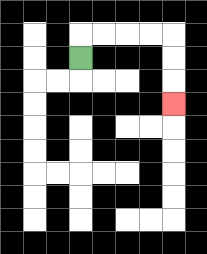{'start': '[3, 2]', 'end': '[7, 4]', 'path_directions': 'U,R,R,R,R,D,D,D', 'path_coordinates': '[[3, 2], [3, 1], [4, 1], [5, 1], [6, 1], [7, 1], [7, 2], [7, 3], [7, 4]]'}